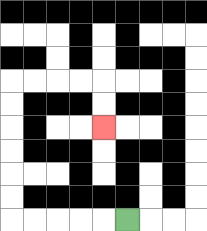{'start': '[5, 9]', 'end': '[4, 5]', 'path_directions': 'L,L,L,L,L,U,U,U,U,U,U,R,R,R,R,D,D', 'path_coordinates': '[[5, 9], [4, 9], [3, 9], [2, 9], [1, 9], [0, 9], [0, 8], [0, 7], [0, 6], [0, 5], [0, 4], [0, 3], [1, 3], [2, 3], [3, 3], [4, 3], [4, 4], [4, 5]]'}